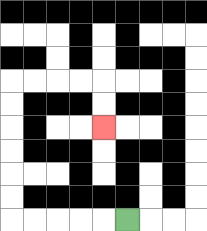{'start': '[5, 9]', 'end': '[4, 5]', 'path_directions': 'L,L,L,L,L,U,U,U,U,U,U,R,R,R,R,D,D', 'path_coordinates': '[[5, 9], [4, 9], [3, 9], [2, 9], [1, 9], [0, 9], [0, 8], [0, 7], [0, 6], [0, 5], [0, 4], [0, 3], [1, 3], [2, 3], [3, 3], [4, 3], [4, 4], [4, 5]]'}